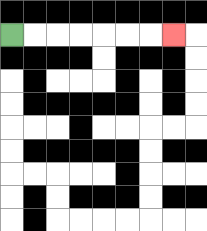{'start': '[0, 1]', 'end': '[7, 1]', 'path_directions': 'R,R,R,R,R,R,R', 'path_coordinates': '[[0, 1], [1, 1], [2, 1], [3, 1], [4, 1], [5, 1], [6, 1], [7, 1]]'}